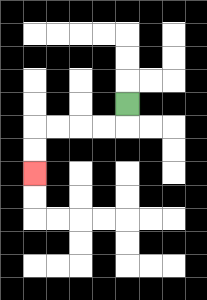{'start': '[5, 4]', 'end': '[1, 7]', 'path_directions': 'D,L,L,L,L,D,D', 'path_coordinates': '[[5, 4], [5, 5], [4, 5], [3, 5], [2, 5], [1, 5], [1, 6], [1, 7]]'}